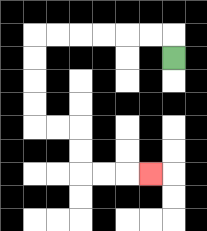{'start': '[7, 2]', 'end': '[6, 7]', 'path_directions': 'U,L,L,L,L,L,L,D,D,D,D,R,R,D,D,R,R,R', 'path_coordinates': '[[7, 2], [7, 1], [6, 1], [5, 1], [4, 1], [3, 1], [2, 1], [1, 1], [1, 2], [1, 3], [1, 4], [1, 5], [2, 5], [3, 5], [3, 6], [3, 7], [4, 7], [5, 7], [6, 7]]'}